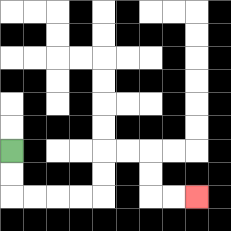{'start': '[0, 6]', 'end': '[8, 8]', 'path_directions': 'D,D,R,R,R,R,U,U,R,R,D,D,R,R', 'path_coordinates': '[[0, 6], [0, 7], [0, 8], [1, 8], [2, 8], [3, 8], [4, 8], [4, 7], [4, 6], [5, 6], [6, 6], [6, 7], [6, 8], [7, 8], [8, 8]]'}